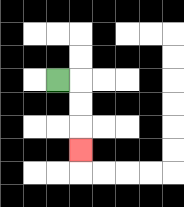{'start': '[2, 3]', 'end': '[3, 6]', 'path_directions': 'R,D,D,D', 'path_coordinates': '[[2, 3], [3, 3], [3, 4], [3, 5], [3, 6]]'}